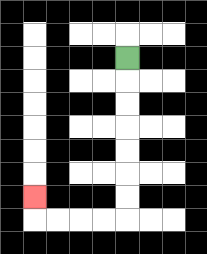{'start': '[5, 2]', 'end': '[1, 8]', 'path_directions': 'D,D,D,D,D,D,D,L,L,L,L,U', 'path_coordinates': '[[5, 2], [5, 3], [5, 4], [5, 5], [5, 6], [5, 7], [5, 8], [5, 9], [4, 9], [3, 9], [2, 9], [1, 9], [1, 8]]'}